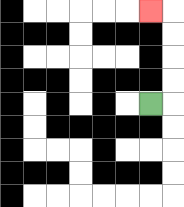{'start': '[6, 4]', 'end': '[6, 0]', 'path_directions': 'R,U,U,U,U,L', 'path_coordinates': '[[6, 4], [7, 4], [7, 3], [7, 2], [7, 1], [7, 0], [6, 0]]'}